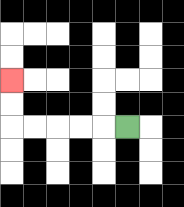{'start': '[5, 5]', 'end': '[0, 3]', 'path_directions': 'L,L,L,L,L,U,U', 'path_coordinates': '[[5, 5], [4, 5], [3, 5], [2, 5], [1, 5], [0, 5], [0, 4], [0, 3]]'}